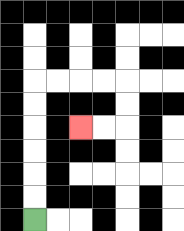{'start': '[1, 9]', 'end': '[3, 5]', 'path_directions': 'U,U,U,U,U,U,R,R,R,R,D,D,L,L', 'path_coordinates': '[[1, 9], [1, 8], [1, 7], [1, 6], [1, 5], [1, 4], [1, 3], [2, 3], [3, 3], [4, 3], [5, 3], [5, 4], [5, 5], [4, 5], [3, 5]]'}